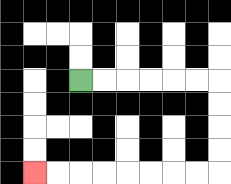{'start': '[3, 3]', 'end': '[1, 7]', 'path_directions': 'R,R,R,R,R,R,D,D,D,D,L,L,L,L,L,L,L,L', 'path_coordinates': '[[3, 3], [4, 3], [5, 3], [6, 3], [7, 3], [8, 3], [9, 3], [9, 4], [9, 5], [9, 6], [9, 7], [8, 7], [7, 7], [6, 7], [5, 7], [4, 7], [3, 7], [2, 7], [1, 7]]'}